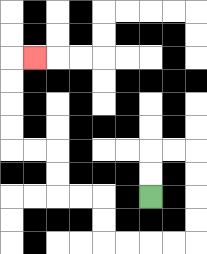{'start': '[6, 8]', 'end': '[1, 2]', 'path_directions': 'U,U,R,R,D,D,D,D,L,L,L,L,U,U,L,L,U,U,L,L,U,U,U,U,R', 'path_coordinates': '[[6, 8], [6, 7], [6, 6], [7, 6], [8, 6], [8, 7], [8, 8], [8, 9], [8, 10], [7, 10], [6, 10], [5, 10], [4, 10], [4, 9], [4, 8], [3, 8], [2, 8], [2, 7], [2, 6], [1, 6], [0, 6], [0, 5], [0, 4], [0, 3], [0, 2], [1, 2]]'}